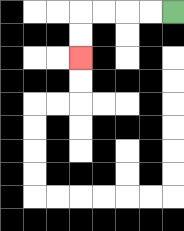{'start': '[7, 0]', 'end': '[3, 2]', 'path_directions': 'L,L,L,L,D,D', 'path_coordinates': '[[7, 0], [6, 0], [5, 0], [4, 0], [3, 0], [3, 1], [3, 2]]'}